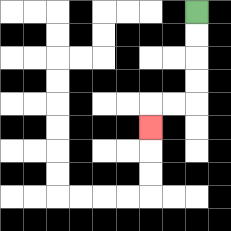{'start': '[8, 0]', 'end': '[6, 5]', 'path_directions': 'D,D,D,D,L,L,D', 'path_coordinates': '[[8, 0], [8, 1], [8, 2], [8, 3], [8, 4], [7, 4], [6, 4], [6, 5]]'}